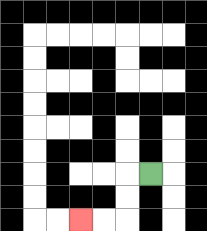{'start': '[6, 7]', 'end': '[3, 9]', 'path_directions': 'L,D,D,L,L', 'path_coordinates': '[[6, 7], [5, 7], [5, 8], [5, 9], [4, 9], [3, 9]]'}